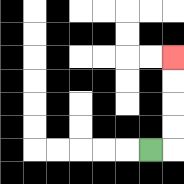{'start': '[6, 6]', 'end': '[7, 2]', 'path_directions': 'R,U,U,U,U', 'path_coordinates': '[[6, 6], [7, 6], [7, 5], [7, 4], [7, 3], [7, 2]]'}